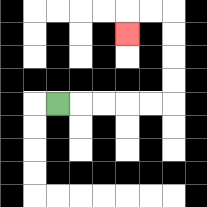{'start': '[2, 4]', 'end': '[5, 1]', 'path_directions': 'R,R,R,R,R,U,U,U,U,L,L,D', 'path_coordinates': '[[2, 4], [3, 4], [4, 4], [5, 4], [6, 4], [7, 4], [7, 3], [7, 2], [7, 1], [7, 0], [6, 0], [5, 0], [5, 1]]'}